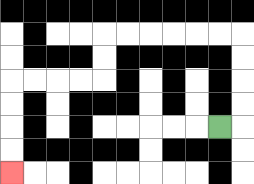{'start': '[9, 5]', 'end': '[0, 7]', 'path_directions': 'R,U,U,U,U,L,L,L,L,L,L,D,D,L,L,L,L,D,D,D,D', 'path_coordinates': '[[9, 5], [10, 5], [10, 4], [10, 3], [10, 2], [10, 1], [9, 1], [8, 1], [7, 1], [6, 1], [5, 1], [4, 1], [4, 2], [4, 3], [3, 3], [2, 3], [1, 3], [0, 3], [0, 4], [0, 5], [0, 6], [0, 7]]'}